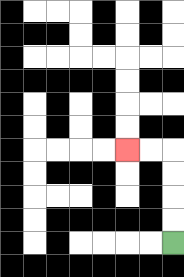{'start': '[7, 10]', 'end': '[5, 6]', 'path_directions': 'U,U,U,U,L,L', 'path_coordinates': '[[7, 10], [7, 9], [7, 8], [7, 7], [7, 6], [6, 6], [5, 6]]'}